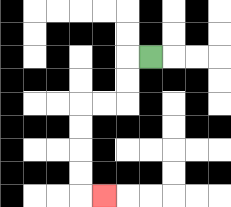{'start': '[6, 2]', 'end': '[4, 8]', 'path_directions': 'L,D,D,L,L,D,D,D,D,R', 'path_coordinates': '[[6, 2], [5, 2], [5, 3], [5, 4], [4, 4], [3, 4], [3, 5], [3, 6], [3, 7], [3, 8], [4, 8]]'}